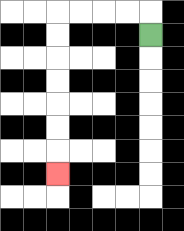{'start': '[6, 1]', 'end': '[2, 7]', 'path_directions': 'U,L,L,L,L,D,D,D,D,D,D,D', 'path_coordinates': '[[6, 1], [6, 0], [5, 0], [4, 0], [3, 0], [2, 0], [2, 1], [2, 2], [2, 3], [2, 4], [2, 5], [2, 6], [2, 7]]'}